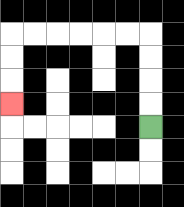{'start': '[6, 5]', 'end': '[0, 4]', 'path_directions': 'U,U,U,U,L,L,L,L,L,L,D,D,D', 'path_coordinates': '[[6, 5], [6, 4], [6, 3], [6, 2], [6, 1], [5, 1], [4, 1], [3, 1], [2, 1], [1, 1], [0, 1], [0, 2], [0, 3], [0, 4]]'}